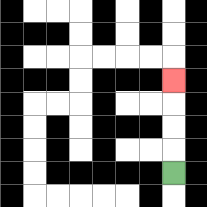{'start': '[7, 7]', 'end': '[7, 3]', 'path_directions': 'U,U,U,U', 'path_coordinates': '[[7, 7], [7, 6], [7, 5], [7, 4], [7, 3]]'}